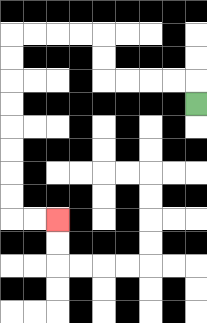{'start': '[8, 4]', 'end': '[2, 9]', 'path_directions': 'U,L,L,L,L,U,U,L,L,L,L,D,D,D,D,D,D,D,D,R,R', 'path_coordinates': '[[8, 4], [8, 3], [7, 3], [6, 3], [5, 3], [4, 3], [4, 2], [4, 1], [3, 1], [2, 1], [1, 1], [0, 1], [0, 2], [0, 3], [0, 4], [0, 5], [0, 6], [0, 7], [0, 8], [0, 9], [1, 9], [2, 9]]'}